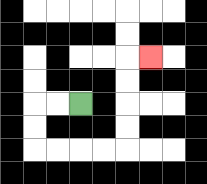{'start': '[3, 4]', 'end': '[6, 2]', 'path_directions': 'L,L,D,D,R,R,R,R,U,U,U,U,R', 'path_coordinates': '[[3, 4], [2, 4], [1, 4], [1, 5], [1, 6], [2, 6], [3, 6], [4, 6], [5, 6], [5, 5], [5, 4], [5, 3], [5, 2], [6, 2]]'}